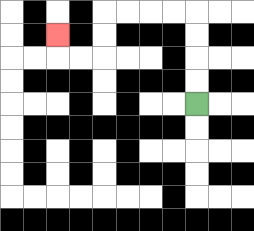{'start': '[8, 4]', 'end': '[2, 1]', 'path_directions': 'U,U,U,U,L,L,L,L,D,D,L,L,U', 'path_coordinates': '[[8, 4], [8, 3], [8, 2], [8, 1], [8, 0], [7, 0], [6, 0], [5, 0], [4, 0], [4, 1], [4, 2], [3, 2], [2, 2], [2, 1]]'}